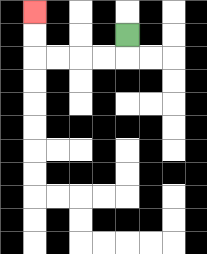{'start': '[5, 1]', 'end': '[1, 0]', 'path_directions': 'D,L,L,L,L,U,U', 'path_coordinates': '[[5, 1], [5, 2], [4, 2], [3, 2], [2, 2], [1, 2], [1, 1], [1, 0]]'}